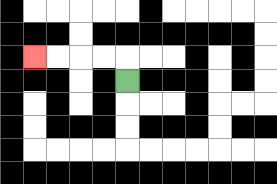{'start': '[5, 3]', 'end': '[1, 2]', 'path_directions': 'U,L,L,L,L', 'path_coordinates': '[[5, 3], [5, 2], [4, 2], [3, 2], [2, 2], [1, 2]]'}